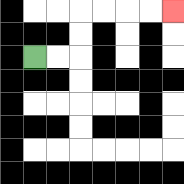{'start': '[1, 2]', 'end': '[7, 0]', 'path_directions': 'R,R,U,U,R,R,R,R', 'path_coordinates': '[[1, 2], [2, 2], [3, 2], [3, 1], [3, 0], [4, 0], [5, 0], [6, 0], [7, 0]]'}